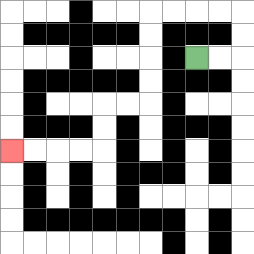{'start': '[8, 2]', 'end': '[0, 6]', 'path_directions': 'R,R,U,U,L,L,L,L,D,D,D,D,L,L,D,D,L,L,L,L', 'path_coordinates': '[[8, 2], [9, 2], [10, 2], [10, 1], [10, 0], [9, 0], [8, 0], [7, 0], [6, 0], [6, 1], [6, 2], [6, 3], [6, 4], [5, 4], [4, 4], [4, 5], [4, 6], [3, 6], [2, 6], [1, 6], [0, 6]]'}